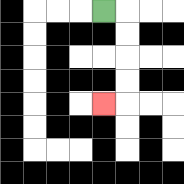{'start': '[4, 0]', 'end': '[4, 4]', 'path_directions': 'R,D,D,D,D,L', 'path_coordinates': '[[4, 0], [5, 0], [5, 1], [5, 2], [5, 3], [5, 4], [4, 4]]'}